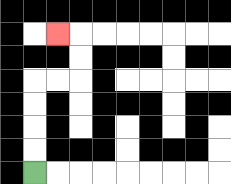{'start': '[1, 7]', 'end': '[2, 1]', 'path_directions': 'U,U,U,U,R,R,U,U,L', 'path_coordinates': '[[1, 7], [1, 6], [1, 5], [1, 4], [1, 3], [2, 3], [3, 3], [3, 2], [3, 1], [2, 1]]'}